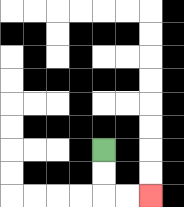{'start': '[4, 6]', 'end': '[6, 8]', 'path_directions': 'D,D,R,R', 'path_coordinates': '[[4, 6], [4, 7], [4, 8], [5, 8], [6, 8]]'}